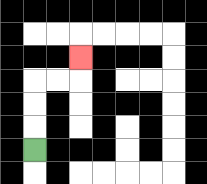{'start': '[1, 6]', 'end': '[3, 2]', 'path_directions': 'U,U,U,R,R,U', 'path_coordinates': '[[1, 6], [1, 5], [1, 4], [1, 3], [2, 3], [3, 3], [3, 2]]'}